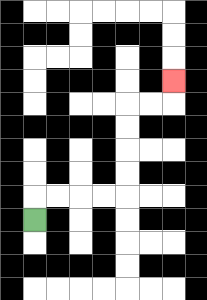{'start': '[1, 9]', 'end': '[7, 3]', 'path_directions': 'U,R,R,R,R,U,U,U,U,R,R,U', 'path_coordinates': '[[1, 9], [1, 8], [2, 8], [3, 8], [4, 8], [5, 8], [5, 7], [5, 6], [5, 5], [5, 4], [6, 4], [7, 4], [7, 3]]'}